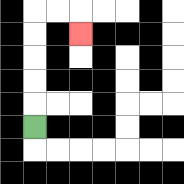{'start': '[1, 5]', 'end': '[3, 1]', 'path_directions': 'U,U,U,U,U,R,R,D', 'path_coordinates': '[[1, 5], [1, 4], [1, 3], [1, 2], [1, 1], [1, 0], [2, 0], [3, 0], [3, 1]]'}